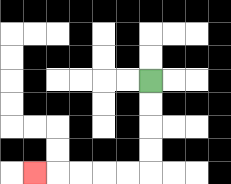{'start': '[6, 3]', 'end': '[1, 7]', 'path_directions': 'D,D,D,D,L,L,L,L,L', 'path_coordinates': '[[6, 3], [6, 4], [6, 5], [6, 6], [6, 7], [5, 7], [4, 7], [3, 7], [2, 7], [1, 7]]'}